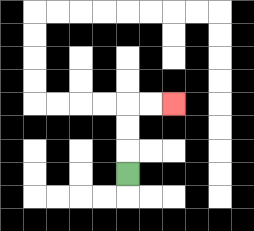{'start': '[5, 7]', 'end': '[7, 4]', 'path_directions': 'U,U,U,R,R', 'path_coordinates': '[[5, 7], [5, 6], [5, 5], [5, 4], [6, 4], [7, 4]]'}